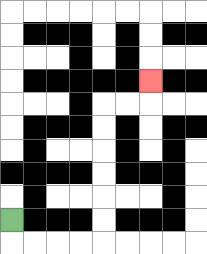{'start': '[0, 9]', 'end': '[6, 3]', 'path_directions': 'D,R,R,R,R,U,U,U,U,U,U,R,R,U', 'path_coordinates': '[[0, 9], [0, 10], [1, 10], [2, 10], [3, 10], [4, 10], [4, 9], [4, 8], [4, 7], [4, 6], [4, 5], [4, 4], [5, 4], [6, 4], [6, 3]]'}